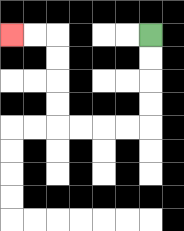{'start': '[6, 1]', 'end': '[0, 1]', 'path_directions': 'D,D,D,D,L,L,L,L,U,U,U,U,L,L', 'path_coordinates': '[[6, 1], [6, 2], [6, 3], [6, 4], [6, 5], [5, 5], [4, 5], [3, 5], [2, 5], [2, 4], [2, 3], [2, 2], [2, 1], [1, 1], [0, 1]]'}